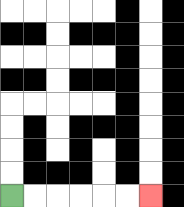{'start': '[0, 8]', 'end': '[6, 8]', 'path_directions': 'R,R,R,R,R,R', 'path_coordinates': '[[0, 8], [1, 8], [2, 8], [3, 8], [4, 8], [5, 8], [6, 8]]'}